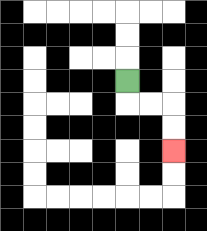{'start': '[5, 3]', 'end': '[7, 6]', 'path_directions': 'D,R,R,D,D', 'path_coordinates': '[[5, 3], [5, 4], [6, 4], [7, 4], [7, 5], [7, 6]]'}